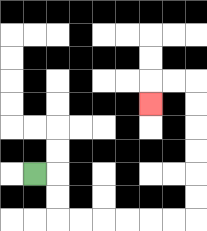{'start': '[1, 7]', 'end': '[6, 4]', 'path_directions': 'R,D,D,R,R,R,R,R,R,U,U,U,U,U,U,L,L,D', 'path_coordinates': '[[1, 7], [2, 7], [2, 8], [2, 9], [3, 9], [4, 9], [5, 9], [6, 9], [7, 9], [8, 9], [8, 8], [8, 7], [8, 6], [8, 5], [8, 4], [8, 3], [7, 3], [6, 3], [6, 4]]'}